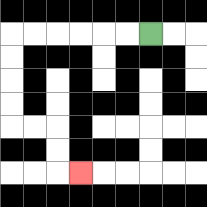{'start': '[6, 1]', 'end': '[3, 7]', 'path_directions': 'L,L,L,L,L,L,D,D,D,D,R,R,D,D,R', 'path_coordinates': '[[6, 1], [5, 1], [4, 1], [3, 1], [2, 1], [1, 1], [0, 1], [0, 2], [0, 3], [0, 4], [0, 5], [1, 5], [2, 5], [2, 6], [2, 7], [3, 7]]'}